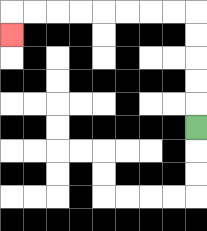{'start': '[8, 5]', 'end': '[0, 1]', 'path_directions': 'U,U,U,U,U,L,L,L,L,L,L,L,L,D', 'path_coordinates': '[[8, 5], [8, 4], [8, 3], [8, 2], [8, 1], [8, 0], [7, 0], [6, 0], [5, 0], [4, 0], [3, 0], [2, 0], [1, 0], [0, 0], [0, 1]]'}